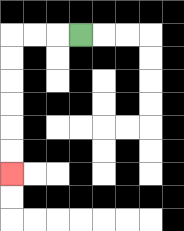{'start': '[3, 1]', 'end': '[0, 7]', 'path_directions': 'L,L,L,D,D,D,D,D,D', 'path_coordinates': '[[3, 1], [2, 1], [1, 1], [0, 1], [0, 2], [0, 3], [0, 4], [0, 5], [0, 6], [0, 7]]'}